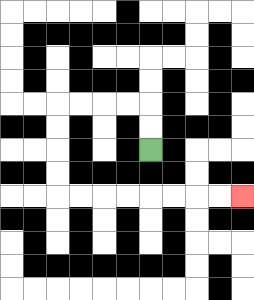{'start': '[6, 6]', 'end': '[10, 8]', 'path_directions': 'U,U,L,L,L,L,D,D,D,D,R,R,R,R,R,R,R,R', 'path_coordinates': '[[6, 6], [6, 5], [6, 4], [5, 4], [4, 4], [3, 4], [2, 4], [2, 5], [2, 6], [2, 7], [2, 8], [3, 8], [4, 8], [5, 8], [6, 8], [7, 8], [8, 8], [9, 8], [10, 8]]'}